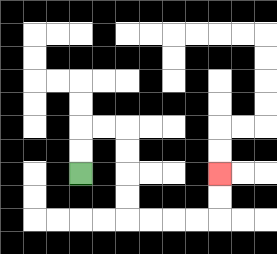{'start': '[3, 7]', 'end': '[9, 7]', 'path_directions': 'U,U,R,R,D,D,D,D,R,R,R,R,U,U', 'path_coordinates': '[[3, 7], [3, 6], [3, 5], [4, 5], [5, 5], [5, 6], [5, 7], [5, 8], [5, 9], [6, 9], [7, 9], [8, 9], [9, 9], [9, 8], [9, 7]]'}